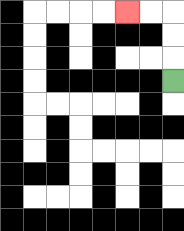{'start': '[7, 3]', 'end': '[5, 0]', 'path_directions': 'U,U,U,L,L', 'path_coordinates': '[[7, 3], [7, 2], [7, 1], [7, 0], [6, 0], [5, 0]]'}